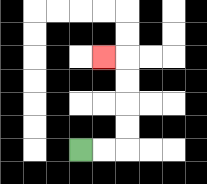{'start': '[3, 6]', 'end': '[4, 2]', 'path_directions': 'R,R,U,U,U,U,L', 'path_coordinates': '[[3, 6], [4, 6], [5, 6], [5, 5], [5, 4], [5, 3], [5, 2], [4, 2]]'}